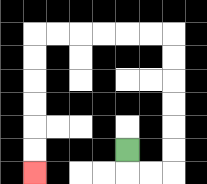{'start': '[5, 6]', 'end': '[1, 7]', 'path_directions': 'D,R,R,U,U,U,U,U,U,L,L,L,L,L,L,D,D,D,D,D,D', 'path_coordinates': '[[5, 6], [5, 7], [6, 7], [7, 7], [7, 6], [7, 5], [7, 4], [7, 3], [7, 2], [7, 1], [6, 1], [5, 1], [4, 1], [3, 1], [2, 1], [1, 1], [1, 2], [1, 3], [1, 4], [1, 5], [1, 6], [1, 7]]'}